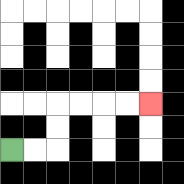{'start': '[0, 6]', 'end': '[6, 4]', 'path_directions': 'R,R,U,U,R,R,R,R', 'path_coordinates': '[[0, 6], [1, 6], [2, 6], [2, 5], [2, 4], [3, 4], [4, 4], [5, 4], [6, 4]]'}